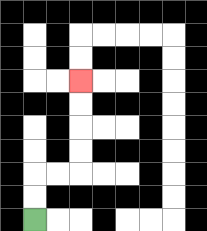{'start': '[1, 9]', 'end': '[3, 3]', 'path_directions': 'U,U,R,R,U,U,U,U', 'path_coordinates': '[[1, 9], [1, 8], [1, 7], [2, 7], [3, 7], [3, 6], [3, 5], [3, 4], [3, 3]]'}